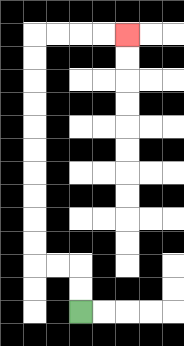{'start': '[3, 13]', 'end': '[5, 1]', 'path_directions': 'U,U,L,L,U,U,U,U,U,U,U,U,U,U,R,R,R,R', 'path_coordinates': '[[3, 13], [3, 12], [3, 11], [2, 11], [1, 11], [1, 10], [1, 9], [1, 8], [1, 7], [1, 6], [1, 5], [1, 4], [1, 3], [1, 2], [1, 1], [2, 1], [3, 1], [4, 1], [5, 1]]'}